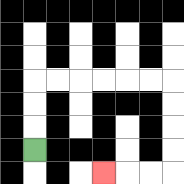{'start': '[1, 6]', 'end': '[4, 7]', 'path_directions': 'U,U,U,R,R,R,R,R,R,D,D,D,D,L,L,L', 'path_coordinates': '[[1, 6], [1, 5], [1, 4], [1, 3], [2, 3], [3, 3], [4, 3], [5, 3], [6, 3], [7, 3], [7, 4], [7, 5], [7, 6], [7, 7], [6, 7], [5, 7], [4, 7]]'}